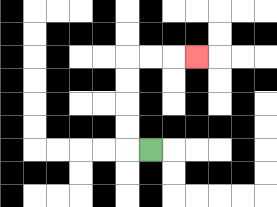{'start': '[6, 6]', 'end': '[8, 2]', 'path_directions': 'L,U,U,U,U,R,R,R', 'path_coordinates': '[[6, 6], [5, 6], [5, 5], [5, 4], [5, 3], [5, 2], [6, 2], [7, 2], [8, 2]]'}